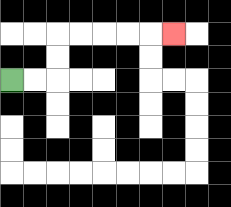{'start': '[0, 3]', 'end': '[7, 1]', 'path_directions': 'R,R,U,U,R,R,R,R,R', 'path_coordinates': '[[0, 3], [1, 3], [2, 3], [2, 2], [2, 1], [3, 1], [4, 1], [5, 1], [6, 1], [7, 1]]'}